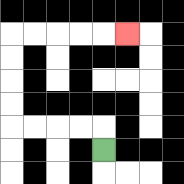{'start': '[4, 6]', 'end': '[5, 1]', 'path_directions': 'U,L,L,L,L,U,U,U,U,R,R,R,R,R', 'path_coordinates': '[[4, 6], [4, 5], [3, 5], [2, 5], [1, 5], [0, 5], [0, 4], [0, 3], [0, 2], [0, 1], [1, 1], [2, 1], [3, 1], [4, 1], [5, 1]]'}